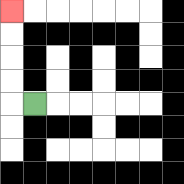{'start': '[1, 4]', 'end': '[0, 0]', 'path_directions': 'L,U,U,U,U', 'path_coordinates': '[[1, 4], [0, 4], [0, 3], [0, 2], [0, 1], [0, 0]]'}